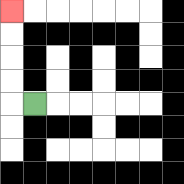{'start': '[1, 4]', 'end': '[0, 0]', 'path_directions': 'L,U,U,U,U', 'path_coordinates': '[[1, 4], [0, 4], [0, 3], [0, 2], [0, 1], [0, 0]]'}